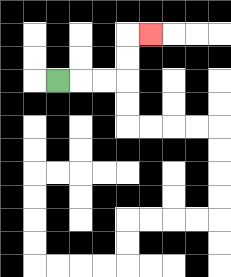{'start': '[2, 3]', 'end': '[6, 1]', 'path_directions': 'R,R,R,U,U,R', 'path_coordinates': '[[2, 3], [3, 3], [4, 3], [5, 3], [5, 2], [5, 1], [6, 1]]'}